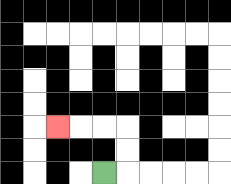{'start': '[4, 7]', 'end': '[2, 5]', 'path_directions': 'R,U,U,L,L,L', 'path_coordinates': '[[4, 7], [5, 7], [5, 6], [5, 5], [4, 5], [3, 5], [2, 5]]'}